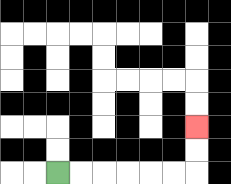{'start': '[2, 7]', 'end': '[8, 5]', 'path_directions': 'R,R,R,R,R,R,U,U', 'path_coordinates': '[[2, 7], [3, 7], [4, 7], [5, 7], [6, 7], [7, 7], [8, 7], [8, 6], [8, 5]]'}